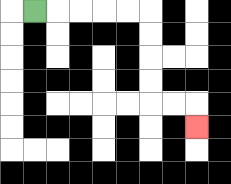{'start': '[1, 0]', 'end': '[8, 5]', 'path_directions': 'R,R,R,R,R,D,D,D,D,R,R,D', 'path_coordinates': '[[1, 0], [2, 0], [3, 0], [4, 0], [5, 0], [6, 0], [6, 1], [6, 2], [6, 3], [6, 4], [7, 4], [8, 4], [8, 5]]'}